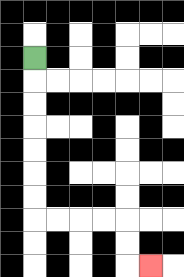{'start': '[1, 2]', 'end': '[6, 11]', 'path_directions': 'D,D,D,D,D,D,D,R,R,R,R,D,D,R', 'path_coordinates': '[[1, 2], [1, 3], [1, 4], [1, 5], [1, 6], [1, 7], [1, 8], [1, 9], [2, 9], [3, 9], [4, 9], [5, 9], [5, 10], [5, 11], [6, 11]]'}